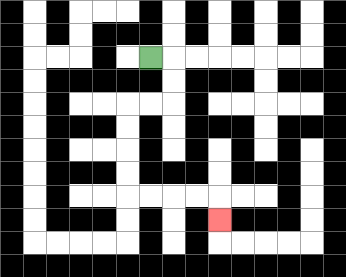{'start': '[6, 2]', 'end': '[9, 9]', 'path_directions': 'R,D,D,L,L,D,D,D,D,R,R,R,R,D', 'path_coordinates': '[[6, 2], [7, 2], [7, 3], [7, 4], [6, 4], [5, 4], [5, 5], [5, 6], [5, 7], [5, 8], [6, 8], [7, 8], [8, 8], [9, 8], [9, 9]]'}